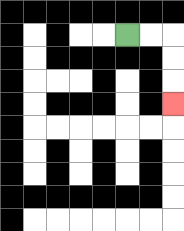{'start': '[5, 1]', 'end': '[7, 4]', 'path_directions': 'R,R,D,D,D', 'path_coordinates': '[[5, 1], [6, 1], [7, 1], [7, 2], [7, 3], [7, 4]]'}